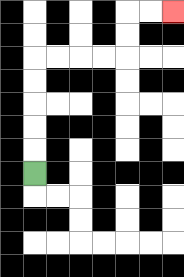{'start': '[1, 7]', 'end': '[7, 0]', 'path_directions': 'U,U,U,U,U,R,R,R,R,U,U,R,R', 'path_coordinates': '[[1, 7], [1, 6], [1, 5], [1, 4], [1, 3], [1, 2], [2, 2], [3, 2], [4, 2], [5, 2], [5, 1], [5, 0], [6, 0], [7, 0]]'}